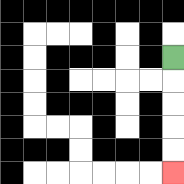{'start': '[7, 2]', 'end': '[7, 7]', 'path_directions': 'D,D,D,D,D', 'path_coordinates': '[[7, 2], [7, 3], [7, 4], [7, 5], [7, 6], [7, 7]]'}